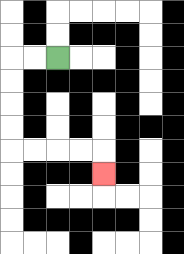{'start': '[2, 2]', 'end': '[4, 7]', 'path_directions': 'L,L,D,D,D,D,R,R,R,R,D', 'path_coordinates': '[[2, 2], [1, 2], [0, 2], [0, 3], [0, 4], [0, 5], [0, 6], [1, 6], [2, 6], [3, 6], [4, 6], [4, 7]]'}